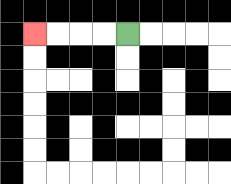{'start': '[5, 1]', 'end': '[1, 1]', 'path_directions': 'L,L,L,L', 'path_coordinates': '[[5, 1], [4, 1], [3, 1], [2, 1], [1, 1]]'}